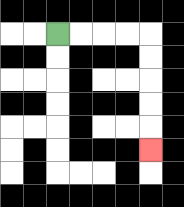{'start': '[2, 1]', 'end': '[6, 6]', 'path_directions': 'R,R,R,R,D,D,D,D,D', 'path_coordinates': '[[2, 1], [3, 1], [4, 1], [5, 1], [6, 1], [6, 2], [6, 3], [6, 4], [6, 5], [6, 6]]'}